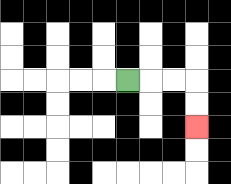{'start': '[5, 3]', 'end': '[8, 5]', 'path_directions': 'R,R,R,D,D', 'path_coordinates': '[[5, 3], [6, 3], [7, 3], [8, 3], [8, 4], [8, 5]]'}